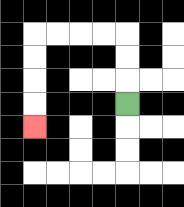{'start': '[5, 4]', 'end': '[1, 5]', 'path_directions': 'U,U,U,L,L,L,L,D,D,D,D', 'path_coordinates': '[[5, 4], [5, 3], [5, 2], [5, 1], [4, 1], [3, 1], [2, 1], [1, 1], [1, 2], [1, 3], [1, 4], [1, 5]]'}